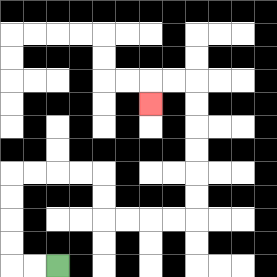{'start': '[2, 11]', 'end': '[6, 4]', 'path_directions': 'L,L,U,U,U,U,R,R,R,R,D,D,R,R,R,R,U,U,U,U,U,U,L,L,D', 'path_coordinates': '[[2, 11], [1, 11], [0, 11], [0, 10], [0, 9], [0, 8], [0, 7], [1, 7], [2, 7], [3, 7], [4, 7], [4, 8], [4, 9], [5, 9], [6, 9], [7, 9], [8, 9], [8, 8], [8, 7], [8, 6], [8, 5], [8, 4], [8, 3], [7, 3], [6, 3], [6, 4]]'}